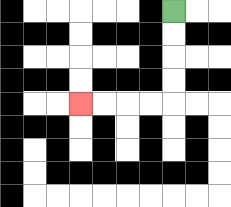{'start': '[7, 0]', 'end': '[3, 4]', 'path_directions': 'D,D,D,D,L,L,L,L', 'path_coordinates': '[[7, 0], [7, 1], [7, 2], [7, 3], [7, 4], [6, 4], [5, 4], [4, 4], [3, 4]]'}